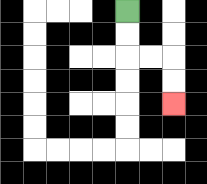{'start': '[5, 0]', 'end': '[7, 4]', 'path_directions': 'D,D,R,R,D,D', 'path_coordinates': '[[5, 0], [5, 1], [5, 2], [6, 2], [7, 2], [7, 3], [7, 4]]'}